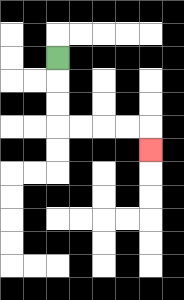{'start': '[2, 2]', 'end': '[6, 6]', 'path_directions': 'D,D,D,R,R,R,R,D', 'path_coordinates': '[[2, 2], [2, 3], [2, 4], [2, 5], [3, 5], [4, 5], [5, 5], [6, 5], [6, 6]]'}